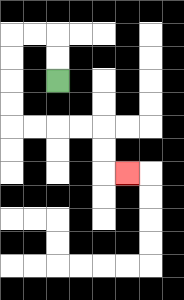{'start': '[2, 3]', 'end': '[5, 7]', 'path_directions': 'U,U,L,L,D,D,D,D,R,R,R,R,D,D,R', 'path_coordinates': '[[2, 3], [2, 2], [2, 1], [1, 1], [0, 1], [0, 2], [0, 3], [0, 4], [0, 5], [1, 5], [2, 5], [3, 5], [4, 5], [4, 6], [4, 7], [5, 7]]'}